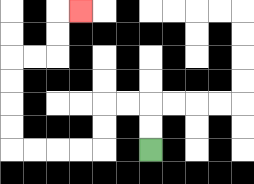{'start': '[6, 6]', 'end': '[3, 0]', 'path_directions': 'U,U,L,L,D,D,L,L,L,L,U,U,U,U,R,R,U,U,R', 'path_coordinates': '[[6, 6], [6, 5], [6, 4], [5, 4], [4, 4], [4, 5], [4, 6], [3, 6], [2, 6], [1, 6], [0, 6], [0, 5], [0, 4], [0, 3], [0, 2], [1, 2], [2, 2], [2, 1], [2, 0], [3, 0]]'}